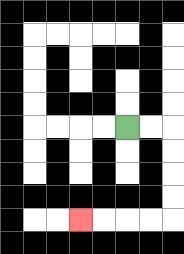{'start': '[5, 5]', 'end': '[3, 9]', 'path_directions': 'R,R,D,D,D,D,L,L,L,L', 'path_coordinates': '[[5, 5], [6, 5], [7, 5], [7, 6], [7, 7], [7, 8], [7, 9], [6, 9], [5, 9], [4, 9], [3, 9]]'}